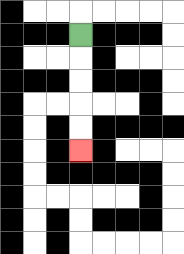{'start': '[3, 1]', 'end': '[3, 6]', 'path_directions': 'D,D,D,D,D', 'path_coordinates': '[[3, 1], [3, 2], [3, 3], [3, 4], [3, 5], [3, 6]]'}